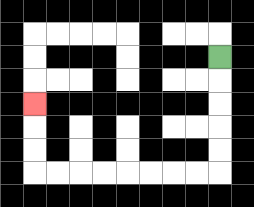{'start': '[9, 2]', 'end': '[1, 4]', 'path_directions': 'D,D,D,D,D,L,L,L,L,L,L,L,L,U,U,U', 'path_coordinates': '[[9, 2], [9, 3], [9, 4], [9, 5], [9, 6], [9, 7], [8, 7], [7, 7], [6, 7], [5, 7], [4, 7], [3, 7], [2, 7], [1, 7], [1, 6], [1, 5], [1, 4]]'}